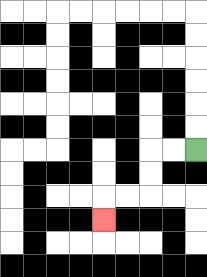{'start': '[8, 6]', 'end': '[4, 9]', 'path_directions': 'L,L,D,D,L,L,D', 'path_coordinates': '[[8, 6], [7, 6], [6, 6], [6, 7], [6, 8], [5, 8], [4, 8], [4, 9]]'}